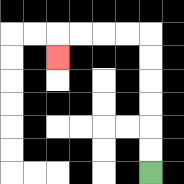{'start': '[6, 7]', 'end': '[2, 2]', 'path_directions': 'U,U,U,U,U,U,L,L,L,L,D', 'path_coordinates': '[[6, 7], [6, 6], [6, 5], [6, 4], [6, 3], [6, 2], [6, 1], [5, 1], [4, 1], [3, 1], [2, 1], [2, 2]]'}